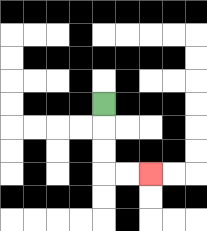{'start': '[4, 4]', 'end': '[6, 7]', 'path_directions': 'D,D,D,R,R', 'path_coordinates': '[[4, 4], [4, 5], [4, 6], [4, 7], [5, 7], [6, 7]]'}